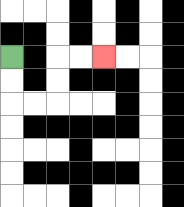{'start': '[0, 2]', 'end': '[4, 2]', 'path_directions': 'D,D,R,R,U,U,R,R', 'path_coordinates': '[[0, 2], [0, 3], [0, 4], [1, 4], [2, 4], [2, 3], [2, 2], [3, 2], [4, 2]]'}